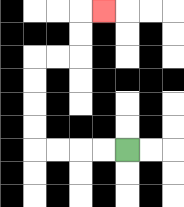{'start': '[5, 6]', 'end': '[4, 0]', 'path_directions': 'L,L,L,L,U,U,U,U,R,R,U,U,R', 'path_coordinates': '[[5, 6], [4, 6], [3, 6], [2, 6], [1, 6], [1, 5], [1, 4], [1, 3], [1, 2], [2, 2], [3, 2], [3, 1], [3, 0], [4, 0]]'}